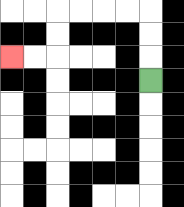{'start': '[6, 3]', 'end': '[0, 2]', 'path_directions': 'U,U,U,L,L,L,L,D,D,L,L', 'path_coordinates': '[[6, 3], [6, 2], [6, 1], [6, 0], [5, 0], [4, 0], [3, 0], [2, 0], [2, 1], [2, 2], [1, 2], [0, 2]]'}